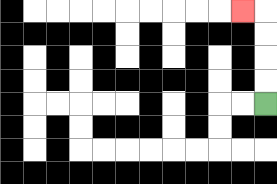{'start': '[11, 4]', 'end': '[10, 0]', 'path_directions': 'U,U,U,U,L', 'path_coordinates': '[[11, 4], [11, 3], [11, 2], [11, 1], [11, 0], [10, 0]]'}